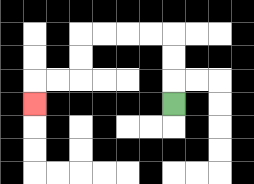{'start': '[7, 4]', 'end': '[1, 4]', 'path_directions': 'U,U,U,L,L,L,L,D,D,L,L,D', 'path_coordinates': '[[7, 4], [7, 3], [7, 2], [7, 1], [6, 1], [5, 1], [4, 1], [3, 1], [3, 2], [3, 3], [2, 3], [1, 3], [1, 4]]'}